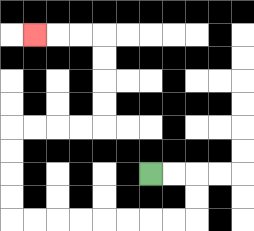{'start': '[6, 7]', 'end': '[1, 1]', 'path_directions': 'R,R,D,D,L,L,L,L,L,L,L,L,U,U,U,U,R,R,R,R,U,U,U,U,L,L,L', 'path_coordinates': '[[6, 7], [7, 7], [8, 7], [8, 8], [8, 9], [7, 9], [6, 9], [5, 9], [4, 9], [3, 9], [2, 9], [1, 9], [0, 9], [0, 8], [0, 7], [0, 6], [0, 5], [1, 5], [2, 5], [3, 5], [4, 5], [4, 4], [4, 3], [4, 2], [4, 1], [3, 1], [2, 1], [1, 1]]'}